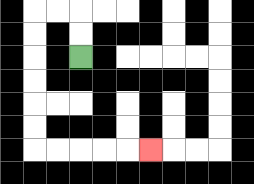{'start': '[3, 2]', 'end': '[6, 6]', 'path_directions': 'U,U,L,L,D,D,D,D,D,D,R,R,R,R,R', 'path_coordinates': '[[3, 2], [3, 1], [3, 0], [2, 0], [1, 0], [1, 1], [1, 2], [1, 3], [1, 4], [1, 5], [1, 6], [2, 6], [3, 6], [4, 6], [5, 6], [6, 6]]'}